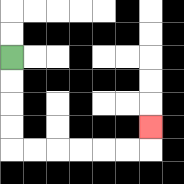{'start': '[0, 2]', 'end': '[6, 5]', 'path_directions': 'D,D,D,D,R,R,R,R,R,R,U', 'path_coordinates': '[[0, 2], [0, 3], [0, 4], [0, 5], [0, 6], [1, 6], [2, 6], [3, 6], [4, 6], [5, 6], [6, 6], [6, 5]]'}